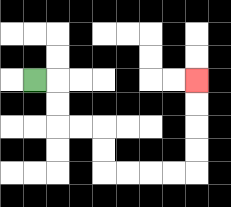{'start': '[1, 3]', 'end': '[8, 3]', 'path_directions': 'R,D,D,R,R,D,D,R,R,R,R,U,U,U,U', 'path_coordinates': '[[1, 3], [2, 3], [2, 4], [2, 5], [3, 5], [4, 5], [4, 6], [4, 7], [5, 7], [6, 7], [7, 7], [8, 7], [8, 6], [8, 5], [8, 4], [8, 3]]'}